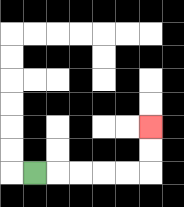{'start': '[1, 7]', 'end': '[6, 5]', 'path_directions': 'R,R,R,R,R,U,U', 'path_coordinates': '[[1, 7], [2, 7], [3, 7], [4, 7], [5, 7], [6, 7], [6, 6], [6, 5]]'}